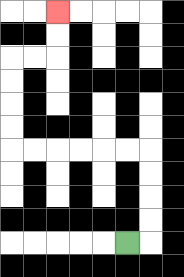{'start': '[5, 10]', 'end': '[2, 0]', 'path_directions': 'R,U,U,U,U,L,L,L,L,L,L,U,U,U,U,R,R,U,U', 'path_coordinates': '[[5, 10], [6, 10], [6, 9], [6, 8], [6, 7], [6, 6], [5, 6], [4, 6], [3, 6], [2, 6], [1, 6], [0, 6], [0, 5], [0, 4], [0, 3], [0, 2], [1, 2], [2, 2], [2, 1], [2, 0]]'}